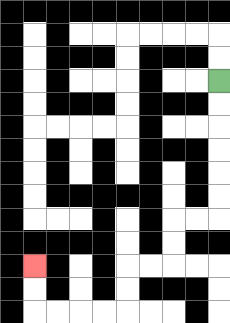{'start': '[9, 3]', 'end': '[1, 11]', 'path_directions': 'D,D,D,D,D,D,L,L,D,D,L,L,D,D,L,L,L,L,U,U', 'path_coordinates': '[[9, 3], [9, 4], [9, 5], [9, 6], [9, 7], [9, 8], [9, 9], [8, 9], [7, 9], [7, 10], [7, 11], [6, 11], [5, 11], [5, 12], [5, 13], [4, 13], [3, 13], [2, 13], [1, 13], [1, 12], [1, 11]]'}